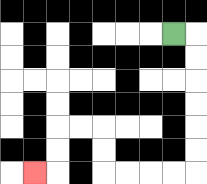{'start': '[7, 1]', 'end': '[1, 7]', 'path_directions': 'R,D,D,D,D,D,D,L,L,L,L,U,U,L,L,D,D,L', 'path_coordinates': '[[7, 1], [8, 1], [8, 2], [8, 3], [8, 4], [8, 5], [8, 6], [8, 7], [7, 7], [6, 7], [5, 7], [4, 7], [4, 6], [4, 5], [3, 5], [2, 5], [2, 6], [2, 7], [1, 7]]'}